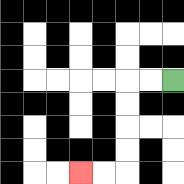{'start': '[7, 3]', 'end': '[3, 7]', 'path_directions': 'L,L,D,D,D,D,L,L', 'path_coordinates': '[[7, 3], [6, 3], [5, 3], [5, 4], [5, 5], [5, 6], [5, 7], [4, 7], [3, 7]]'}